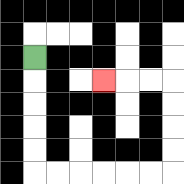{'start': '[1, 2]', 'end': '[4, 3]', 'path_directions': 'D,D,D,D,D,R,R,R,R,R,R,U,U,U,U,L,L,L', 'path_coordinates': '[[1, 2], [1, 3], [1, 4], [1, 5], [1, 6], [1, 7], [2, 7], [3, 7], [4, 7], [5, 7], [6, 7], [7, 7], [7, 6], [7, 5], [7, 4], [7, 3], [6, 3], [5, 3], [4, 3]]'}